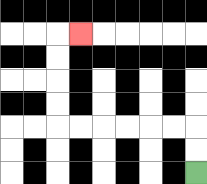{'start': '[8, 7]', 'end': '[3, 1]', 'path_directions': 'U,U,L,L,L,L,L,L,U,U,U,U,R', 'path_coordinates': '[[8, 7], [8, 6], [8, 5], [7, 5], [6, 5], [5, 5], [4, 5], [3, 5], [2, 5], [2, 4], [2, 3], [2, 2], [2, 1], [3, 1]]'}